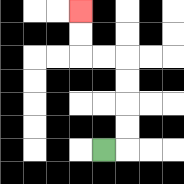{'start': '[4, 6]', 'end': '[3, 0]', 'path_directions': 'R,U,U,U,U,L,L,U,U', 'path_coordinates': '[[4, 6], [5, 6], [5, 5], [5, 4], [5, 3], [5, 2], [4, 2], [3, 2], [3, 1], [3, 0]]'}